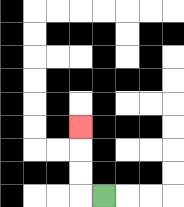{'start': '[4, 8]', 'end': '[3, 5]', 'path_directions': 'L,U,U,U', 'path_coordinates': '[[4, 8], [3, 8], [3, 7], [3, 6], [3, 5]]'}